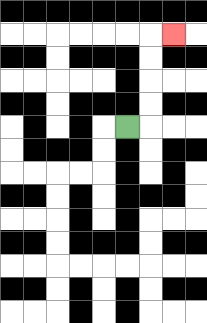{'start': '[5, 5]', 'end': '[7, 1]', 'path_directions': 'R,U,U,U,U,R', 'path_coordinates': '[[5, 5], [6, 5], [6, 4], [6, 3], [6, 2], [6, 1], [7, 1]]'}